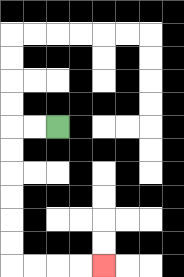{'start': '[2, 5]', 'end': '[4, 11]', 'path_directions': 'L,L,D,D,D,D,D,D,R,R,R,R', 'path_coordinates': '[[2, 5], [1, 5], [0, 5], [0, 6], [0, 7], [0, 8], [0, 9], [0, 10], [0, 11], [1, 11], [2, 11], [3, 11], [4, 11]]'}